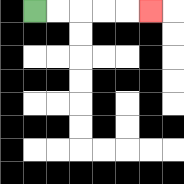{'start': '[1, 0]', 'end': '[6, 0]', 'path_directions': 'R,R,R,R,R', 'path_coordinates': '[[1, 0], [2, 0], [3, 0], [4, 0], [5, 0], [6, 0]]'}